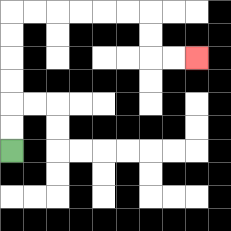{'start': '[0, 6]', 'end': '[8, 2]', 'path_directions': 'U,U,U,U,U,U,R,R,R,R,R,R,D,D,R,R', 'path_coordinates': '[[0, 6], [0, 5], [0, 4], [0, 3], [0, 2], [0, 1], [0, 0], [1, 0], [2, 0], [3, 0], [4, 0], [5, 0], [6, 0], [6, 1], [6, 2], [7, 2], [8, 2]]'}